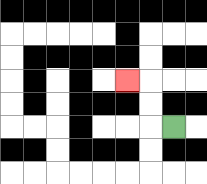{'start': '[7, 5]', 'end': '[5, 3]', 'path_directions': 'L,U,U,L', 'path_coordinates': '[[7, 5], [6, 5], [6, 4], [6, 3], [5, 3]]'}